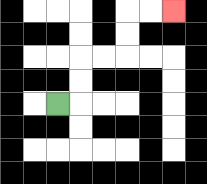{'start': '[2, 4]', 'end': '[7, 0]', 'path_directions': 'R,U,U,R,R,U,U,R,R', 'path_coordinates': '[[2, 4], [3, 4], [3, 3], [3, 2], [4, 2], [5, 2], [5, 1], [5, 0], [6, 0], [7, 0]]'}